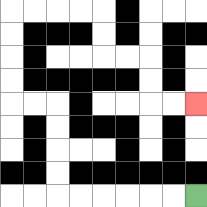{'start': '[8, 8]', 'end': '[8, 4]', 'path_directions': 'L,L,L,L,L,L,U,U,U,U,L,L,U,U,U,U,R,R,R,R,D,D,R,R,D,D,R,R', 'path_coordinates': '[[8, 8], [7, 8], [6, 8], [5, 8], [4, 8], [3, 8], [2, 8], [2, 7], [2, 6], [2, 5], [2, 4], [1, 4], [0, 4], [0, 3], [0, 2], [0, 1], [0, 0], [1, 0], [2, 0], [3, 0], [4, 0], [4, 1], [4, 2], [5, 2], [6, 2], [6, 3], [6, 4], [7, 4], [8, 4]]'}